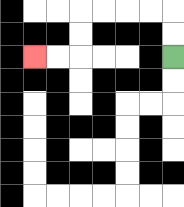{'start': '[7, 2]', 'end': '[1, 2]', 'path_directions': 'U,U,L,L,L,L,D,D,L,L', 'path_coordinates': '[[7, 2], [7, 1], [7, 0], [6, 0], [5, 0], [4, 0], [3, 0], [3, 1], [3, 2], [2, 2], [1, 2]]'}